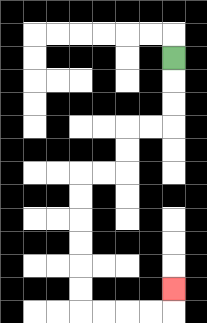{'start': '[7, 2]', 'end': '[7, 12]', 'path_directions': 'D,D,D,L,L,D,D,L,L,D,D,D,D,D,D,R,R,R,R,U', 'path_coordinates': '[[7, 2], [7, 3], [7, 4], [7, 5], [6, 5], [5, 5], [5, 6], [5, 7], [4, 7], [3, 7], [3, 8], [3, 9], [3, 10], [3, 11], [3, 12], [3, 13], [4, 13], [5, 13], [6, 13], [7, 13], [7, 12]]'}